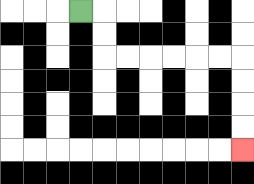{'start': '[3, 0]', 'end': '[10, 6]', 'path_directions': 'R,D,D,R,R,R,R,R,R,D,D,D,D', 'path_coordinates': '[[3, 0], [4, 0], [4, 1], [4, 2], [5, 2], [6, 2], [7, 2], [8, 2], [9, 2], [10, 2], [10, 3], [10, 4], [10, 5], [10, 6]]'}